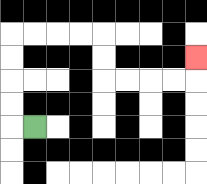{'start': '[1, 5]', 'end': '[8, 2]', 'path_directions': 'L,U,U,U,U,R,R,R,R,D,D,R,R,R,R,U', 'path_coordinates': '[[1, 5], [0, 5], [0, 4], [0, 3], [0, 2], [0, 1], [1, 1], [2, 1], [3, 1], [4, 1], [4, 2], [4, 3], [5, 3], [6, 3], [7, 3], [8, 3], [8, 2]]'}